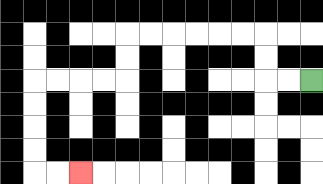{'start': '[13, 3]', 'end': '[3, 7]', 'path_directions': 'L,L,U,U,L,L,L,L,L,L,D,D,L,L,L,L,D,D,D,D,R,R', 'path_coordinates': '[[13, 3], [12, 3], [11, 3], [11, 2], [11, 1], [10, 1], [9, 1], [8, 1], [7, 1], [6, 1], [5, 1], [5, 2], [5, 3], [4, 3], [3, 3], [2, 3], [1, 3], [1, 4], [1, 5], [1, 6], [1, 7], [2, 7], [3, 7]]'}